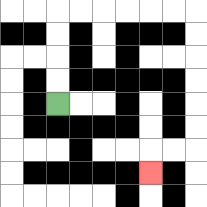{'start': '[2, 4]', 'end': '[6, 7]', 'path_directions': 'U,U,U,U,R,R,R,R,R,R,D,D,D,D,D,D,L,L,D', 'path_coordinates': '[[2, 4], [2, 3], [2, 2], [2, 1], [2, 0], [3, 0], [4, 0], [5, 0], [6, 0], [7, 0], [8, 0], [8, 1], [8, 2], [8, 3], [8, 4], [8, 5], [8, 6], [7, 6], [6, 6], [6, 7]]'}